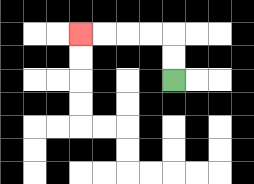{'start': '[7, 3]', 'end': '[3, 1]', 'path_directions': 'U,U,L,L,L,L', 'path_coordinates': '[[7, 3], [7, 2], [7, 1], [6, 1], [5, 1], [4, 1], [3, 1]]'}